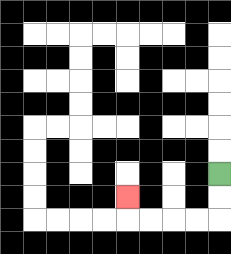{'start': '[9, 7]', 'end': '[5, 8]', 'path_directions': 'D,D,L,L,L,L,U', 'path_coordinates': '[[9, 7], [9, 8], [9, 9], [8, 9], [7, 9], [6, 9], [5, 9], [5, 8]]'}